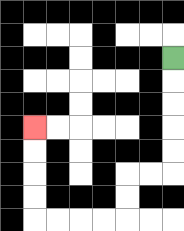{'start': '[7, 2]', 'end': '[1, 5]', 'path_directions': 'D,D,D,D,D,L,L,D,D,L,L,L,L,U,U,U,U', 'path_coordinates': '[[7, 2], [7, 3], [7, 4], [7, 5], [7, 6], [7, 7], [6, 7], [5, 7], [5, 8], [5, 9], [4, 9], [3, 9], [2, 9], [1, 9], [1, 8], [1, 7], [1, 6], [1, 5]]'}